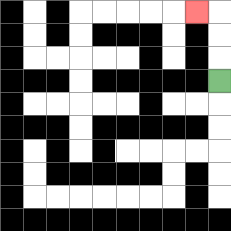{'start': '[9, 3]', 'end': '[8, 0]', 'path_directions': 'U,U,U,L', 'path_coordinates': '[[9, 3], [9, 2], [9, 1], [9, 0], [8, 0]]'}